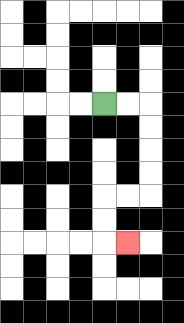{'start': '[4, 4]', 'end': '[5, 10]', 'path_directions': 'R,R,D,D,D,D,L,L,D,D,R', 'path_coordinates': '[[4, 4], [5, 4], [6, 4], [6, 5], [6, 6], [6, 7], [6, 8], [5, 8], [4, 8], [4, 9], [4, 10], [5, 10]]'}